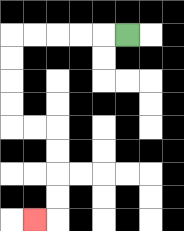{'start': '[5, 1]', 'end': '[1, 9]', 'path_directions': 'L,L,L,L,L,D,D,D,D,R,R,D,D,D,D,L', 'path_coordinates': '[[5, 1], [4, 1], [3, 1], [2, 1], [1, 1], [0, 1], [0, 2], [0, 3], [0, 4], [0, 5], [1, 5], [2, 5], [2, 6], [2, 7], [2, 8], [2, 9], [1, 9]]'}